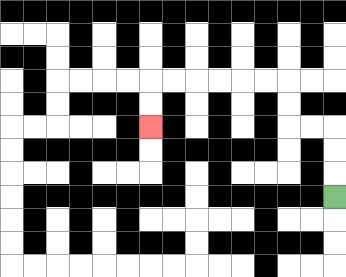{'start': '[14, 8]', 'end': '[6, 5]', 'path_directions': 'U,U,U,L,L,U,U,L,L,L,L,L,L,D,D', 'path_coordinates': '[[14, 8], [14, 7], [14, 6], [14, 5], [13, 5], [12, 5], [12, 4], [12, 3], [11, 3], [10, 3], [9, 3], [8, 3], [7, 3], [6, 3], [6, 4], [6, 5]]'}